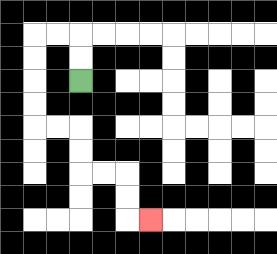{'start': '[3, 3]', 'end': '[6, 9]', 'path_directions': 'U,U,L,L,D,D,D,D,R,R,D,D,R,R,D,D,R', 'path_coordinates': '[[3, 3], [3, 2], [3, 1], [2, 1], [1, 1], [1, 2], [1, 3], [1, 4], [1, 5], [2, 5], [3, 5], [3, 6], [3, 7], [4, 7], [5, 7], [5, 8], [5, 9], [6, 9]]'}